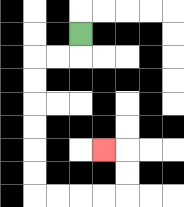{'start': '[3, 1]', 'end': '[4, 6]', 'path_directions': 'D,L,L,D,D,D,D,D,D,R,R,R,R,U,U,L', 'path_coordinates': '[[3, 1], [3, 2], [2, 2], [1, 2], [1, 3], [1, 4], [1, 5], [1, 6], [1, 7], [1, 8], [2, 8], [3, 8], [4, 8], [5, 8], [5, 7], [5, 6], [4, 6]]'}